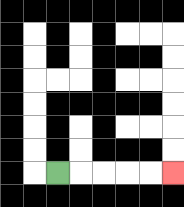{'start': '[2, 7]', 'end': '[7, 7]', 'path_directions': 'R,R,R,R,R', 'path_coordinates': '[[2, 7], [3, 7], [4, 7], [5, 7], [6, 7], [7, 7]]'}